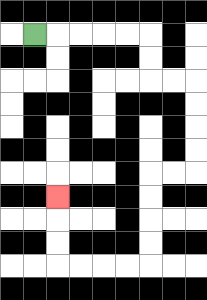{'start': '[1, 1]', 'end': '[2, 8]', 'path_directions': 'R,R,R,R,R,D,D,R,R,D,D,D,D,L,L,D,D,D,D,L,L,L,L,U,U,U', 'path_coordinates': '[[1, 1], [2, 1], [3, 1], [4, 1], [5, 1], [6, 1], [6, 2], [6, 3], [7, 3], [8, 3], [8, 4], [8, 5], [8, 6], [8, 7], [7, 7], [6, 7], [6, 8], [6, 9], [6, 10], [6, 11], [5, 11], [4, 11], [3, 11], [2, 11], [2, 10], [2, 9], [2, 8]]'}